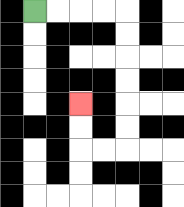{'start': '[1, 0]', 'end': '[3, 4]', 'path_directions': 'R,R,R,R,D,D,D,D,D,D,L,L,U,U', 'path_coordinates': '[[1, 0], [2, 0], [3, 0], [4, 0], [5, 0], [5, 1], [5, 2], [5, 3], [5, 4], [5, 5], [5, 6], [4, 6], [3, 6], [3, 5], [3, 4]]'}